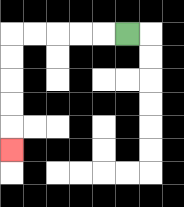{'start': '[5, 1]', 'end': '[0, 6]', 'path_directions': 'L,L,L,L,L,D,D,D,D,D', 'path_coordinates': '[[5, 1], [4, 1], [3, 1], [2, 1], [1, 1], [0, 1], [0, 2], [0, 3], [0, 4], [0, 5], [0, 6]]'}